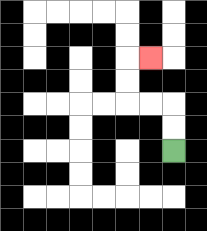{'start': '[7, 6]', 'end': '[6, 2]', 'path_directions': 'U,U,L,L,U,U,R', 'path_coordinates': '[[7, 6], [7, 5], [7, 4], [6, 4], [5, 4], [5, 3], [5, 2], [6, 2]]'}